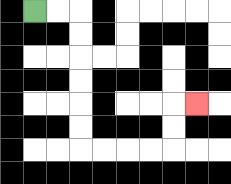{'start': '[1, 0]', 'end': '[8, 4]', 'path_directions': 'R,R,D,D,D,D,D,D,R,R,R,R,U,U,R', 'path_coordinates': '[[1, 0], [2, 0], [3, 0], [3, 1], [3, 2], [3, 3], [3, 4], [3, 5], [3, 6], [4, 6], [5, 6], [6, 6], [7, 6], [7, 5], [7, 4], [8, 4]]'}